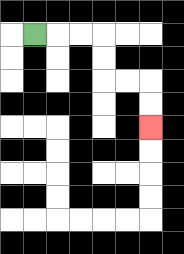{'start': '[1, 1]', 'end': '[6, 5]', 'path_directions': 'R,R,R,D,D,R,R,D,D', 'path_coordinates': '[[1, 1], [2, 1], [3, 1], [4, 1], [4, 2], [4, 3], [5, 3], [6, 3], [6, 4], [6, 5]]'}